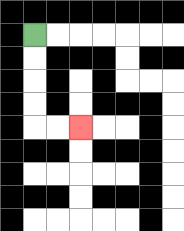{'start': '[1, 1]', 'end': '[3, 5]', 'path_directions': 'D,D,D,D,R,R', 'path_coordinates': '[[1, 1], [1, 2], [1, 3], [1, 4], [1, 5], [2, 5], [3, 5]]'}